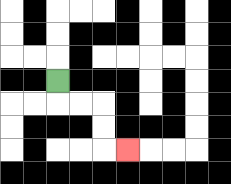{'start': '[2, 3]', 'end': '[5, 6]', 'path_directions': 'D,R,R,D,D,R', 'path_coordinates': '[[2, 3], [2, 4], [3, 4], [4, 4], [4, 5], [4, 6], [5, 6]]'}